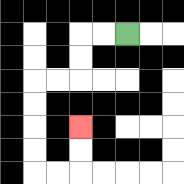{'start': '[5, 1]', 'end': '[3, 5]', 'path_directions': 'L,L,D,D,L,L,D,D,D,D,R,R,U,U', 'path_coordinates': '[[5, 1], [4, 1], [3, 1], [3, 2], [3, 3], [2, 3], [1, 3], [1, 4], [1, 5], [1, 6], [1, 7], [2, 7], [3, 7], [3, 6], [3, 5]]'}